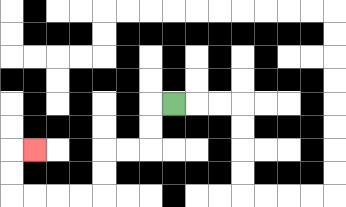{'start': '[7, 4]', 'end': '[1, 6]', 'path_directions': 'L,D,D,L,L,D,D,L,L,L,L,U,U,R', 'path_coordinates': '[[7, 4], [6, 4], [6, 5], [6, 6], [5, 6], [4, 6], [4, 7], [4, 8], [3, 8], [2, 8], [1, 8], [0, 8], [0, 7], [0, 6], [1, 6]]'}